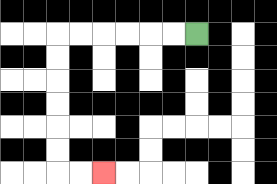{'start': '[8, 1]', 'end': '[4, 7]', 'path_directions': 'L,L,L,L,L,L,D,D,D,D,D,D,R,R', 'path_coordinates': '[[8, 1], [7, 1], [6, 1], [5, 1], [4, 1], [3, 1], [2, 1], [2, 2], [2, 3], [2, 4], [2, 5], [2, 6], [2, 7], [3, 7], [4, 7]]'}